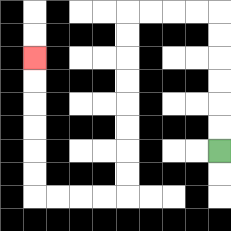{'start': '[9, 6]', 'end': '[1, 2]', 'path_directions': 'U,U,U,U,U,U,L,L,L,L,D,D,D,D,D,D,D,D,L,L,L,L,U,U,U,U,U,U', 'path_coordinates': '[[9, 6], [9, 5], [9, 4], [9, 3], [9, 2], [9, 1], [9, 0], [8, 0], [7, 0], [6, 0], [5, 0], [5, 1], [5, 2], [5, 3], [5, 4], [5, 5], [5, 6], [5, 7], [5, 8], [4, 8], [3, 8], [2, 8], [1, 8], [1, 7], [1, 6], [1, 5], [1, 4], [1, 3], [1, 2]]'}